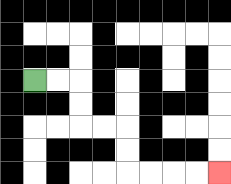{'start': '[1, 3]', 'end': '[9, 7]', 'path_directions': 'R,R,D,D,R,R,D,D,R,R,R,R', 'path_coordinates': '[[1, 3], [2, 3], [3, 3], [3, 4], [3, 5], [4, 5], [5, 5], [5, 6], [5, 7], [6, 7], [7, 7], [8, 7], [9, 7]]'}